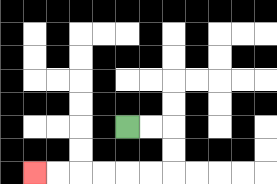{'start': '[5, 5]', 'end': '[1, 7]', 'path_directions': 'R,R,D,D,L,L,L,L,L,L', 'path_coordinates': '[[5, 5], [6, 5], [7, 5], [7, 6], [7, 7], [6, 7], [5, 7], [4, 7], [3, 7], [2, 7], [1, 7]]'}